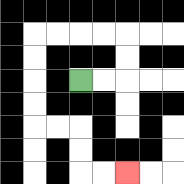{'start': '[3, 3]', 'end': '[5, 7]', 'path_directions': 'R,R,U,U,L,L,L,L,D,D,D,D,R,R,D,D,R,R', 'path_coordinates': '[[3, 3], [4, 3], [5, 3], [5, 2], [5, 1], [4, 1], [3, 1], [2, 1], [1, 1], [1, 2], [1, 3], [1, 4], [1, 5], [2, 5], [3, 5], [3, 6], [3, 7], [4, 7], [5, 7]]'}